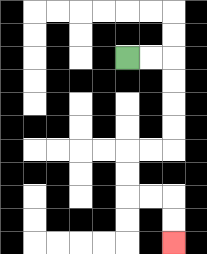{'start': '[5, 2]', 'end': '[7, 10]', 'path_directions': 'R,R,D,D,D,D,L,L,D,D,R,R,D,D', 'path_coordinates': '[[5, 2], [6, 2], [7, 2], [7, 3], [7, 4], [7, 5], [7, 6], [6, 6], [5, 6], [5, 7], [5, 8], [6, 8], [7, 8], [7, 9], [7, 10]]'}